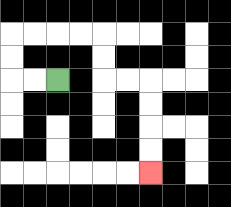{'start': '[2, 3]', 'end': '[6, 7]', 'path_directions': 'L,L,U,U,R,R,R,R,D,D,R,R,D,D,D,D', 'path_coordinates': '[[2, 3], [1, 3], [0, 3], [0, 2], [0, 1], [1, 1], [2, 1], [3, 1], [4, 1], [4, 2], [4, 3], [5, 3], [6, 3], [6, 4], [6, 5], [6, 6], [6, 7]]'}